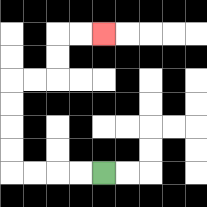{'start': '[4, 7]', 'end': '[4, 1]', 'path_directions': 'L,L,L,L,U,U,U,U,R,R,U,U,R,R', 'path_coordinates': '[[4, 7], [3, 7], [2, 7], [1, 7], [0, 7], [0, 6], [0, 5], [0, 4], [0, 3], [1, 3], [2, 3], [2, 2], [2, 1], [3, 1], [4, 1]]'}